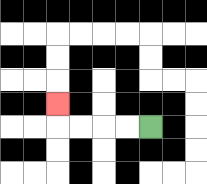{'start': '[6, 5]', 'end': '[2, 4]', 'path_directions': 'L,L,L,L,U', 'path_coordinates': '[[6, 5], [5, 5], [4, 5], [3, 5], [2, 5], [2, 4]]'}